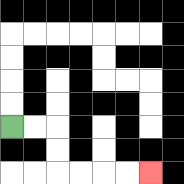{'start': '[0, 5]', 'end': '[6, 7]', 'path_directions': 'R,R,D,D,R,R,R,R', 'path_coordinates': '[[0, 5], [1, 5], [2, 5], [2, 6], [2, 7], [3, 7], [4, 7], [5, 7], [6, 7]]'}